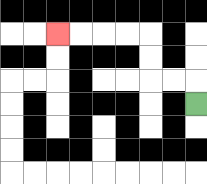{'start': '[8, 4]', 'end': '[2, 1]', 'path_directions': 'U,L,L,U,U,L,L,L,L', 'path_coordinates': '[[8, 4], [8, 3], [7, 3], [6, 3], [6, 2], [6, 1], [5, 1], [4, 1], [3, 1], [2, 1]]'}